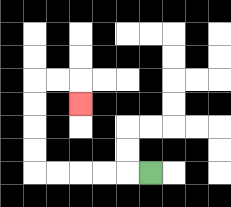{'start': '[6, 7]', 'end': '[3, 4]', 'path_directions': 'L,L,L,L,L,U,U,U,U,R,R,D', 'path_coordinates': '[[6, 7], [5, 7], [4, 7], [3, 7], [2, 7], [1, 7], [1, 6], [1, 5], [1, 4], [1, 3], [2, 3], [3, 3], [3, 4]]'}